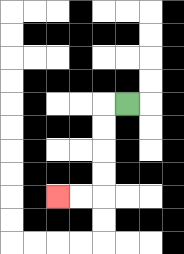{'start': '[5, 4]', 'end': '[2, 8]', 'path_directions': 'L,D,D,D,D,L,L', 'path_coordinates': '[[5, 4], [4, 4], [4, 5], [4, 6], [4, 7], [4, 8], [3, 8], [2, 8]]'}